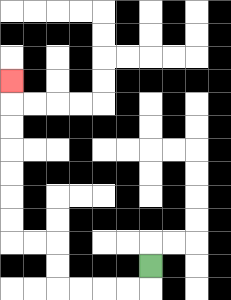{'start': '[6, 11]', 'end': '[0, 3]', 'path_directions': 'D,L,L,L,L,U,U,L,L,U,U,U,U,U,U,U', 'path_coordinates': '[[6, 11], [6, 12], [5, 12], [4, 12], [3, 12], [2, 12], [2, 11], [2, 10], [1, 10], [0, 10], [0, 9], [0, 8], [0, 7], [0, 6], [0, 5], [0, 4], [0, 3]]'}